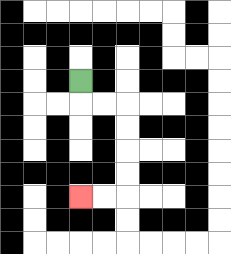{'start': '[3, 3]', 'end': '[3, 8]', 'path_directions': 'D,R,R,D,D,D,D,L,L', 'path_coordinates': '[[3, 3], [3, 4], [4, 4], [5, 4], [5, 5], [5, 6], [5, 7], [5, 8], [4, 8], [3, 8]]'}